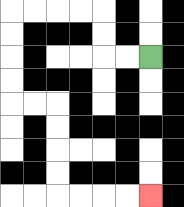{'start': '[6, 2]', 'end': '[6, 8]', 'path_directions': 'L,L,U,U,L,L,L,L,D,D,D,D,R,R,D,D,D,D,R,R,R,R', 'path_coordinates': '[[6, 2], [5, 2], [4, 2], [4, 1], [4, 0], [3, 0], [2, 0], [1, 0], [0, 0], [0, 1], [0, 2], [0, 3], [0, 4], [1, 4], [2, 4], [2, 5], [2, 6], [2, 7], [2, 8], [3, 8], [4, 8], [5, 8], [6, 8]]'}